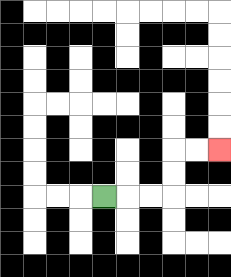{'start': '[4, 8]', 'end': '[9, 6]', 'path_directions': 'R,R,R,U,U,R,R', 'path_coordinates': '[[4, 8], [5, 8], [6, 8], [7, 8], [7, 7], [7, 6], [8, 6], [9, 6]]'}